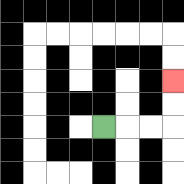{'start': '[4, 5]', 'end': '[7, 3]', 'path_directions': 'R,R,R,U,U', 'path_coordinates': '[[4, 5], [5, 5], [6, 5], [7, 5], [7, 4], [7, 3]]'}